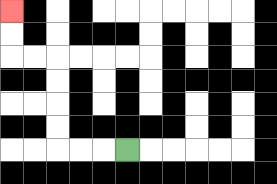{'start': '[5, 6]', 'end': '[0, 0]', 'path_directions': 'L,L,L,U,U,U,U,L,L,U,U', 'path_coordinates': '[[5, 6], [4, 6], [3, 6], [2, 6], [2, 5], [2, 4], [2, 3], [2, 2], [1, 2], [0, 2], [0, 1], [0, 0]]'}